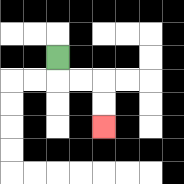{'start': '[2, 2]', 'end': '[4, 5]', 'path_directions': 'D,R,R,D,D', 'path_coordinates': '[[2, 2], [2, 3], [3, 3], [4, 3], [4, 4], [4, 5]]'}